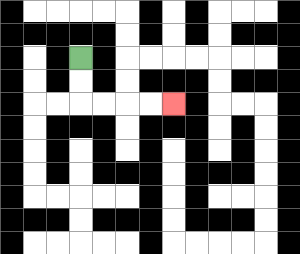{'start': '[3, 2]', 'end': '[7, 4]', 'path_directions': 'D,D,R,R,R,R', 'path_coordinates': '[[3, 2], [3, 3], [3, 4], [4, 4], [5, 4], [6, 4], [7, 4]]'}